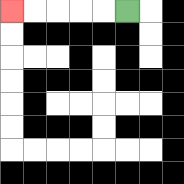{'start': '[5, 0]', 'end': '[0, 0]', 'path_directions': 'L,L,L,L,L', 'path_coordinates': '[[5, 0], [4, 0], [3, 0], [2, 0], [1, 0], [0, 0]]'}